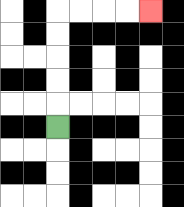{'start': '[2, 5]', 'end': '[6, 0]', 'path_directions': 'U,U,U,U,U,R,R,R,R', 'path_coordinates': '[[2, 5], [2, 4], [2, 3], [2, 2], [2, 1], [2, 0], [3, 0], [4, 0], [5, 0], [6, 0]]'}